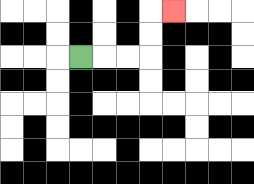{'start': '[3, 2]', 'end': '[7, 0]', 'path_directions': 'R,R,R,U,U,R', 'path_coordinates': '[[3, 2], [4, 2], [5, 2], [6, 2], [6, 1], [6, 0], [7, 0]]'}